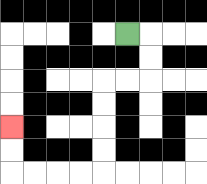{'start': '[5, 1]', 'end': '[0, 5]', 'path_directions': 'R,D,D,L,L,D,D,D,D,L,L,L,L,U,U', 'path_coordinates': '[[5, 1], [6, 1], [6, 2], [6, 3], [5, 3], [4, 3], [4, 4], [4, 5], [4, 6], [4, 7], [3, 7], [2, 7], [1, 7], [0, 7], [0, 6], [0, 5]]'}